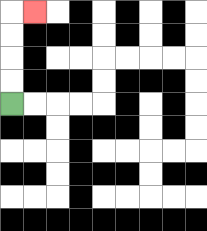{'start': '[0, 4]', 'end': '[1, 0]', 'path_directions': 'U,U,U,U,R', 'path_coordinates': '[[0, 4], [0, 3], [0, 2], [0, 1], [0, 0], [1, 0]]'}